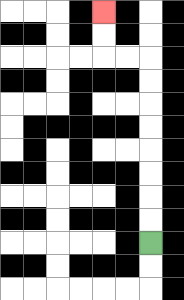{'start': '[6, 10]', 'end': '[4, 0]', 'path_directions': 'U,U,U,U,U,U,U,U,L,L,U,U', 'path_coordinates': '[[6, 10], [6, 9], [6, 8], [6, 7], [6, 6], [6, 5], [6, 4], [6, 3], [6, 2], [5, 2], [4, 2], [4, 1], [4, 0]]'}